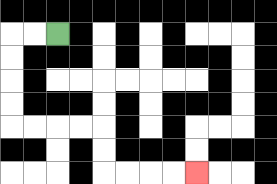{'start': '[2, 1]', 'end': '[8, 7]', 'path_directions': 'L,L,D,D,D,D,R,R,R,R,D,D,R,R,R,R', 'path_coordinates': '[[2, 1], [1, 1], [0, 1], [0, 2], [0, 3], [0, 4], [0, 5], [1, 5], [2, 5], [3, 5], [4, 5], [4, 6], [4, 7], [5, 7], [6, 7], [7, 7], [8, 7]]'}